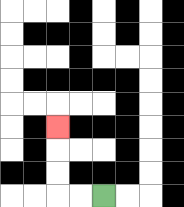{'start': '[4, 8]', 'end': '[2, 5]', 'path_directions': 'L,L,U,U,U', 'path_coordinates': '[[4, 8], [3, 8], [2, 8], [2, 7], [2, 6], [2, 5]]'}